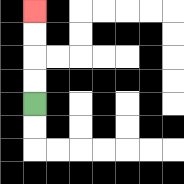{'start': '[1, 4]', 'end': '[1, 0]', 'path_directions': 'U,U,U,U', 'path_coordinates': '[[1, 4], [1, 3], [1, 2], [1, 1], [1, 0]]'}